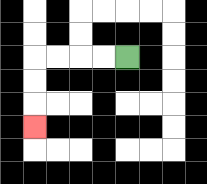{'start': '[5, 2]', 'end': '[1, 5]', 'path_directions': 'L,L,L,L,D,D,D', 'path_coordinates': '[[5, 2], [4, 2], [3, 2], [2, 2], [1, 2], [1, 3], [1, 4], [1, 5]]'}